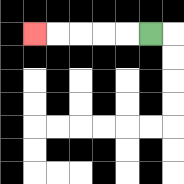{'start': '[6, 1]', 'end': '[1, 1]', 'path_directions': 'L,L,L,L,L', 'path_coordinates': '[[6, 1], [5, 1], [4, 1], [3, 1], [2, 1], [1, 1]]'}